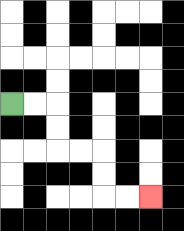{'start': '[0, 4]', 'end': '[6, 8]', 'path_directions': 'R,R,D,D,R,R,D,D,R,R', 'path_coordinates': '[[0, 4], [1, 4], [2, 4], [2, 5], [2, 6], [3, 6], [4, 6], [4, 7], [4, 8], [5, 8], [6, 8]]'}